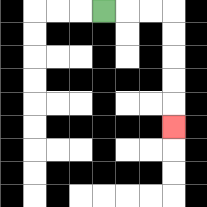{'start': '[4, 0]', 'end': '[7, 5]', 'path_directions': 'R,R,R,D,D,D,D,D', 'path_coordinates': '[[4, 0], [5, 0], [6, 0], [7, 0], [7, 1], [7, 2], [7, 3], [7, 4], [7, 5]]'}